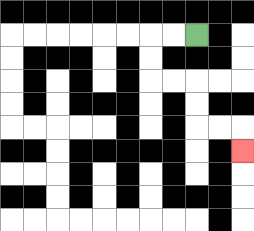{'start': '[8, 1]', 'end': '[10, 6]', 'path_directions': 'L,L,D,D,R,R,D,D,R,R,D', 'path_coordinates': '[[8, 1], [7, 1], [6, 1], [6, 2], [6, 3], [7, 3], [8, 3], [8, 4], [8, 5], [9, 5], [10, 5], [10, 6]]'}